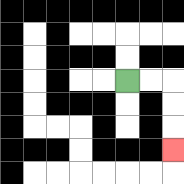{'start': '[5, 3]', 'end': '[7, 6]', 'path_directions': 'R,R,D,D,D', 'path_coordinates': '[[5, 3], [6, 3], [7, 3], [7, 4], [7, 5], [7, 6]]'}